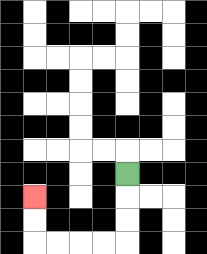{'start': '[5, 7]', 'end': '[1, 8]', 'path_directions': 'D,D,D,L,L,L,L,U,U', 'path_coordinates': '[[5, 7], [5, 8], [5, 9], [5, 10], [4, 10], [3, 10], [2, 10], [1, 10], [1, 9], [1, 8]]'}